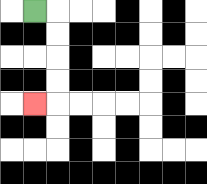{'start': '[1, 0]', 'end': '[1, 4]', 'path_directions': 'R,D,D,D,D,L', 'path_coordinates': '[[1, 0], [2, 0], [2, 1], [2, 2], [2, 3], [2, 4], [1, 4]]'}